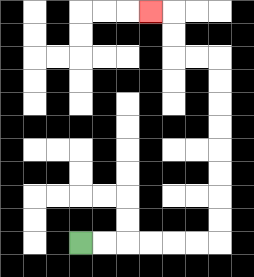{'start': '[3, 10]', 'end': '[6, 0]', 'path_directions': 'R,R,R,R,R,R,U,U,U,U,U,U,U,U,L,L,U,U,L', 'path_coordinates': '[[3, 10], [4, 10], [5, 10], [6, 10], [7, 10], [8, 10], [9, 10], [9, 9], [9, 8], [9, 7], [9, 6], [9, 5], [9, 4], [9, 3], [9, 2], [8, 2], [7, 2], [7, 1], [7, 0], [6, 0]]'}